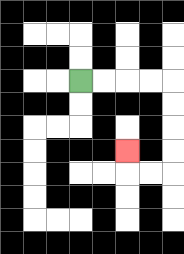{'start': '[3, 3]', 'end': '[5, 6]', 'path_directions': 'R,R,R,R,D,D,D,D,L,L,U', 'path_coordinates': '[[3, 3], [4, 3], [5, 3], [6, 3], [7, 3], [7, 4], [7, 5], [7, 6], [7, 7], [6, 7], [5, 7], [5, 6]]'}